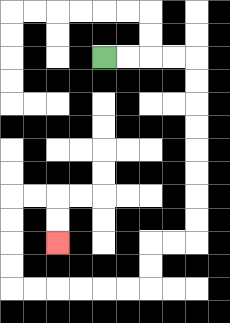{'start': '[4, 2]', 'end': '[2, 10]', 'path_directions': 'R,R,R,R,D,D,D,D,D,D,D,D,L,L,D,D,L,L,L,L,L,L,U,U,U,U,R,R,D,D', 'path_coordinates': '[[4, 2], [5, 2], [6, 2], [7, 2], [8, 2], [8, 3], [8, 4], [8, 5], [8, 6], [8, 7], [8, 8], [8, 9], [8, 10], [7, 10], [6, 10], [6, 11], [6, 12], [5, 12], [4, 12], [3, 12], [2, 12], [1, 12], [0, 12], [0, 11], [0, 10], [0, 9], [0, 8], [1, 8], [2, 8], [2, 9], [2, 10]]'}